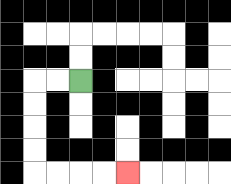{'start': '[3, 3]', 'end': '[5, 7]', 'path_directions': 'L,L,D,D,D,D,R,R,R,R', 'path_coordinates': '[[3, 3], [2, 3], [1, 3], [1, 4], [1, 5], [1, 6], [1, 7], [2, 7], [3, 7], [4, 7], [5, 7]]'}